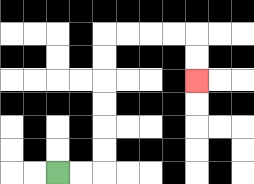{'start': '[2, 7]', 'end': '[8, 3]', 'path_directions': 'R,R,U,U,U,U,U,U,R,R,R,R,D,D', 'path_coordinates': '[[2, 7], [3, 7], [4, 7], [4, 6], [4, 5], [4, 4], [4, 3], [4, 2], [4, 1], [5, 1], [6, 1], [7, 1], [8, 1], [8, 2], [8, 3]]'}